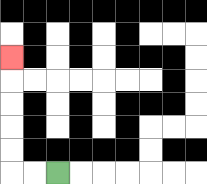{'start': '[2, 7]', 'end': '[0, 2]', 'path_directions': 'L,L,U,U,U,U,U', 'path_coordinates': '[[2, 7], [1, 7], [0, 7], [0, 6], [0, 5], [0, 4], [0, 3], [0, 2]]'}